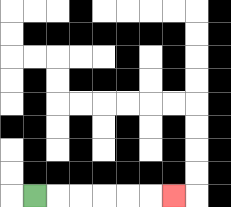{'start': '[1, 8]', 'end': '[7, 8]', 'path_directions': 'R,R,R,R,R,R', 'path_coordinates': '[[1, 8], [2, 8], [3, 8], [4, 8], [5, 8], [6, 8], [7, 8]]'}